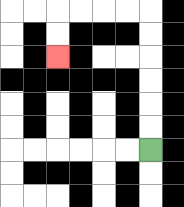{'start': '[6, 6]', 'end': '[2, 2]', 'path_directions': 'U,U,U,U,U,U,L,L,L,L,D,D', 'path_coordinates': '[[6, 6], [6, 5], [6, 4], [6, 3], [6, 2], [6, 1], [6, 0], [5, 0], [4, 0], [3, 0], [2, 0], [2, 1], [2, 2]]'}